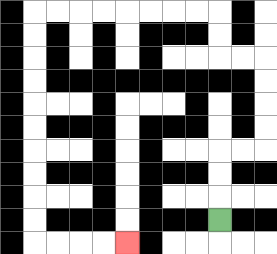{'start': '[9, 9]', 'end': '[5, 10]', 'path_directions': 'U,U,U,R,R,U,U,U,U,L,L,U,U,L,L,L,L,L,L,L,L,D,D,D,D,D,D,D,D,D,D,R,R,R,R', 'path_coordinates': '[[9, 9], [9, 8], [9, 7], [9, 6], [10, 6], [11, 6], [11, 5], [11, 4], [11, 3], [11, 2], [10, 2], [9, 2], [9, 1], [9, 0], [8, 0], [7, 0], [6, 0], [5, 0], [4, 0], [3, 0], [2, 0], [1, 0], [1, 1], [1, 2], [1, 3], [1, 4], [1, 5], [1, 6], [1, 7], [1, 8], [1, 9], [1, 10], [2, 10], [3, 10], [4, 10], [5, 10]]'}